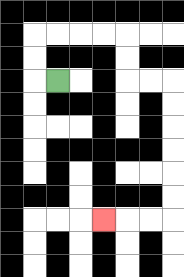{'start': '[2, 3]', 'end': '[4, 9]', 'path_directions': 'L,U,U,R,R,R,R,D,D,R,R,D,D,D,D,D,D,L,L,L', 'path_coordinates': '[[2, 3], [1, 3], [1, 2], [1, 1], [2, 1], [3, 1], [4, 1], [5, 1], [5, 2], [5, 3], [6, 3], [7, 3], [7, 4], [7, 5], [7, 6], [7, 7], [7, 8], [7, 9], [6, 9], [5, 9], [4, 9]]'}